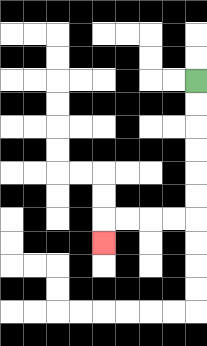{'start': '[8, 3]', 'end': '[4, 10]', 'path_directions': 'D,D,D,D,D,D,L,L,L,L,D', 'path_coordinates': '[[8, 3], [8, 4], [8, 5], [8, 6], [8, 7], [8, 8], [8, 9], [7, 9], [6, 9], [5, 9], [4, 9], [4, 10]]'}